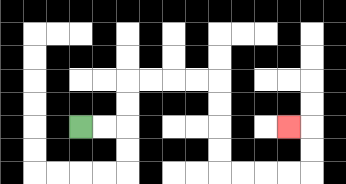{'start': '[3, 5]', 'end': '[12, 5]', 'path_directions': 'R,R,U,U,R,R,R,R,D,D,D,D,R,R,R,R,U,U,L', 'path_coordinates': '[[3, 5], [4, 5], [5, 5], [5, 4], [5, 3], [6, 3], [7, 3], [8, 3], [9, 3], [9, 4], [9, 5], [9, 6], [9, 7], [10, 7], [11, 7], [12, 7], [13, 7], [13, 6], [13, 5], [12, 5]]'}